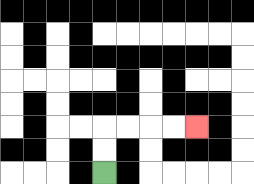{'start': '[4, 7]', 'end': '[8, 5]', 'path_directions': 'U,U,R,R,R,R', 'path_coordinates': '[[4, 7], [4, 6], [4, 5], [5, 5], [6, 5], [7, 5], [8, 5]]'}